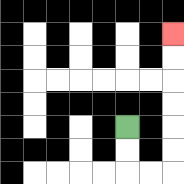{'start': '[5, 5]', 'end': '[7, 1]', 'path_directions': 'D,D,R,R,U,U,U,U,U,U', 'path_coordinates': '[[5, 5], [5, 6], [5, 7], [6, 7], [7, 7], [7, 6], [7, 5], [7, 4], [7, 3], [7, 2], [7, 1]]'}